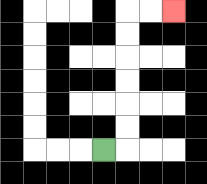{'start': '[4, 6]', 'end': '[7, 0]', 'path_directions': 'R,U,U,U,U,U,U,R,R', 'path_coordinates': '[[4, 6], [5, 6], [5, 5], [5, 4], [5, 3], [5, 2], [5, 1], [5, 0], [6, 0], [7, 0]]'}